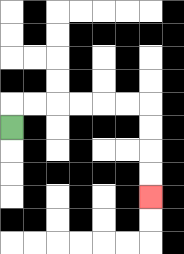{'start': '[0, 5]', 'end': '[6, 8]', 'path_directions': 'U,R,R,R,R,R,R,D,D,D,D', 'path_coordinates': '[[0, 5], [0, 4], [1, 4], [2, 4], [3, 4], [4, 4], [5, 4], [6, 4], [6, 5], [6, 6], [6, 7], [6, 8]]'}